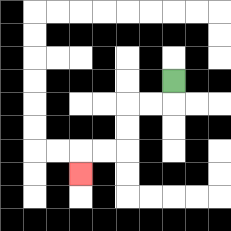{'start': '[7, 3]', 'end': '[3, 7]', 'path_directions': 'D,L,L,D,D,L,L,D', 'path_coordinates': '[[7, 3], [7, 4], [6, 4], [5, 4], [5, 5], [5, 6], [4, 6], [3, 6], [3, 7]]'}